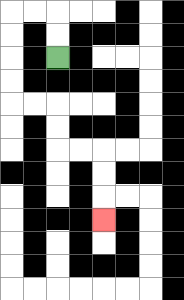{'start': '[2, 2]', 'end': '[4, 9]', 'path_directions': 'U,U,L,L,D,D,D,D,R,R,D,D,R,R,D,D,D', 'path_coordinates': '[[2, 2], [2, 1], [2, 0], [1, 0], [0, 0], [0, 1], [0, 2], [0, 3], [0, 4], [1, 4], [2, 4], [2, 5], [2, 6], [3, 6], [4, 6], [4, 7], [4, 8], [4, 9]]'}